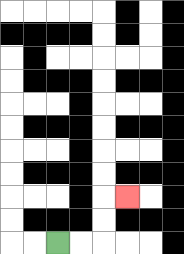{'start': '[2, 10]', 'end': '[5, 8]', 'path_directions': 'R,R,U,U,R', 'path_coordinates': '[[2, 10], [3, 10], [4, 10], [4, 9], [4, 8], [5, 8]]'}